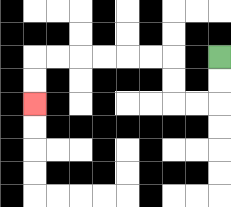{'start': '[9, 2]', 'end': '[1, 4]', 'path_directions': 'D,D,L,L,U,U,L,L,L,L,L,L,D,D', 'path_coordinates': '[[9, 2], [9, 3], [9, 4], [8, 4], [7, 4], [7, 3], [7, 2], [6, 2], [5, 2], [4, 2], [3, 2], [2, 2], [1, 2], [1, 3], [1, 4]]'}